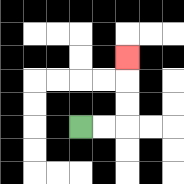{'start': '[3, 5]', 'end': '[5, 2]', 'path_directions': 'R,R,U,U,U', 'path_coordinates': '[[3, 5], [4, 5], [5, 5], [5, 4], [5, 3], [5, 2]]'}